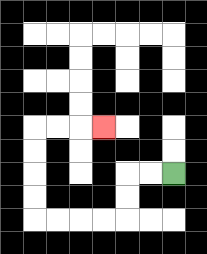{'start': '[7, 7]', 'end': '[4, 5]', 'path_directions': 'L,L,D,D,L,L,L,L,U,U,U,U,R,R,R', 'path_coordinates': '[[7, 7], [6, 7], [5, 7], [5, 8], [5, 9], [4, 9], [3, 9], [2, 9], [1, 9], [1, 8], [1, 7], [1, 6], [1, 5], [2, 5], [3, 5], [4, 5]]'}